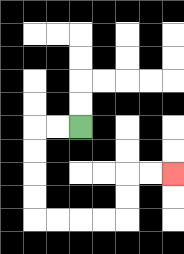{'start': '[3, 5]', 'end': '[7, 7]', 'path_directions': 'L,L,D,D,D,D,R,R,R,R,U,U,R,R', 'path_coordinates': '[[3, 5], [2, 5], [1, 5], [1, 6], [1, 7], [1, 8], [1, 9], [2, 9], [3, 9], [4, 9], [5, 9], [5, 8], [5, 7], [6, 7], [7, 7]]'}